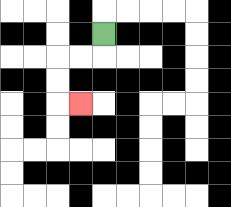{'start': '[4, 1]', 'end': '[3, 4]', 'path_directions': 'D,L,L,D,D,R', 'path_coordinates': '[[4, 1], [4, 2], [3, 2], [2, 2], [2, 3], [2, 4], [3, 4]]'}